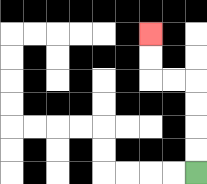{'start': '[8, 7]', 'end': '[6, 1]', 'path_directions': 'U,U,U,U,L,L,U,U', 'path_coordinates': '[[8, 7], [8, 6], [8, 5], [8, 4], [8, 3], [7, 3], [6, 3], [6, 2], [6, 1]]'}